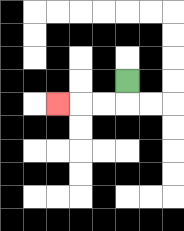{'start': '[5, 3]', 'end': '[2, 4]', 'path_directions': 'D,L,L,L', 'path_coordinates': '[[5, 3], [5, 4], [4, 4], [3, 4], [2, 4]]'}